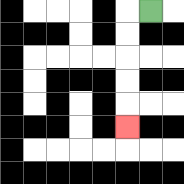{'start': '[6, 0]', 'end': '[5, 5]', 'path_directions': 'L,D,D,D,D,D', 'path_coordinates': '[[6, 0], [5, 0], [5, 1], [5, 2], [5, 3], [5, 4], [5, 5]]'}